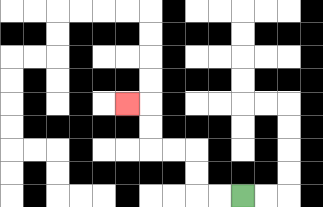{'start': '[10, 8]', 'end': '[5, 4]', 'path_directions': 'L,L,U,U,L,L,U,U,L', 'path_coordinates': '[[10, 8], [9, 8], [8, 8], [8, 7], [8, 6], [7, 6], [6, 6], [6, 5], [6, 4], [5, 4]]'}